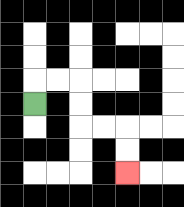{'start': '[1, 4]', 'end': '[5, 7]', 'path_directions': 'U,R,R,D,D,R,R,D,D', 'path_coordinates': '[[1, 4], [1, 3], [2, 3], [3, 3], [3, 4], [3, 5], [4, 5], [5, 5], [5, 6], [5, 7]]'}